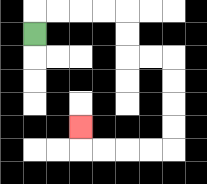{'start': '[1, 1]', 'end': '[3, 5]', 'path_directions': 'U,R,R,R,R,D,D,R,R,D,D,D,D,L,L,L,L,U', 'path_coordinates': '[[1, 1], [1, 0], [2, 0], [3, 0], [4, 0], [5, 0], [5, 1], [5, 2], [6, 2], [7, 2], [7, 3], [7, 4], [7, 5], [7, 6], [6, 6], [5, 6], [4, 6], [3, 6], [3, 5]]'}